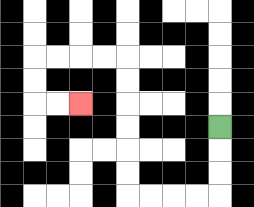{'start': '[9, 5]', 'end': '[3, 4]', 'path_directions': 'D,D,D,L,L,L,L,U,U,U,U,U,U,L,L,L,L,D,D,R,R', 'path_coordinates': '[[9, 5], [9, 6], [9, 7], [9, 8], [8, 8], [7, 8], [6, 8], [5, 8], [5, 7], [5, 6], [5, 5], [5, 4], [5, 3], [5, 2], [4, 2], [3, 2], [2, 2], [1, 2], [1, 3], [1, 4], [2, 4], [3, 4]]'}